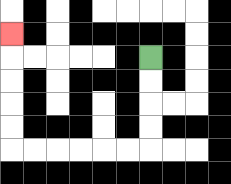{'start': '[6, 2]', 'end': '[0, 1]', 'path_directions': 'D,D,D,D,L,L,L,L,L,L,U,U,U,U,U', 'path_coordinates': '[[6, 2], [6, 3], [6, 4], [6, 5], [6, 6], [5, 6], [4, 6], [3, 6], [2, 6], [1, 6], [0, 6], [0, 5], [0, 4], [0, 3], [0, 2], [0, 1]]'}